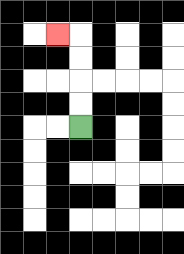{'start': '[3, 5]', 'end': '[2, 1]', 'path_directions': 'U,U,U,U,L', 'path_coordinates': '[[3, 5], [3, 4], [3, 3], [3, 2], [3, 1], [2, 1]]'}